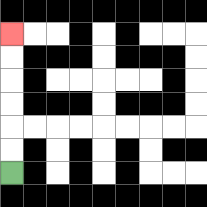{'start': '[0, 7]', 'end': '[0, 1]', 'path_directions': 'U,U,U,U,U,U', 'path_coordinates': '[[0, 7], [0, 6], [0, 5], [0, 4], [0, 3], [0, 2], [0, 1]]'}